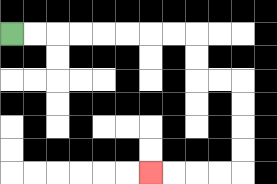{'start': '[0, 1]', 'end': '[6, 7]', 'path_directions': 'R,R,R,R,R,R,R,R,D,D,R,R,D,D,D,D,L,L,L,L', 'path_coordinates': '[[0, 1], [1, 1], [2, 1], [3, 1], [4, 1], [5, 1], [6, 1], [7, 1], [8, 1], [8, 2], [8, 3], [9, 3], [10, 3], [10, 4], [10, 5], [10, 6], [10, 7], [9, 7], [8, 7], [7, 7], [6, 7]]'}